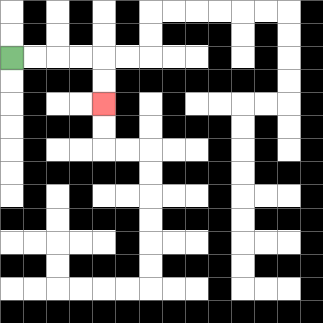{'start': '[0, 2]', 'end': '[4, 4]', 'path_directions': 'R,R,R,R,D,D', 'path_coordinates': '[[0, 2], [1, 2], [2, 2], [3, 2], [4, 2], [4, 3], [4, 4]]'}